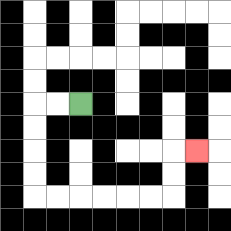{'start': '[3, 4]', 'end': '[8, 6]', 'path_directions': 'L,L,D,D,D,D,R,R,R,R,R,R,U,U,R', 'path_coordinates': '[[3, 4], [2, 4], [1, 4], [1, 5], [1, 6], [1, 7], [1, 8], [2, 8], [3, 8], [4, 8], [5, 8], [6, 8], [7, 8], [7, 7], [7, 6], [8, 6]]'}